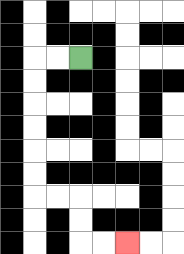{'start': '[3, 2]', 'end': '[5, 10]', 'path_directions': 'L,L,D,D,D,D,D,D,R,R,D,D,R,R', 'path_coordinates': '[[3, 2], [2, 2], [1, 2], [1, 3], [1, 4], [1, 5], [1, 6], [1, 7], [1, 8], [2, 8], [3, 8], [3, 9], [3, 10], [4, 10], [5, 10]]'}